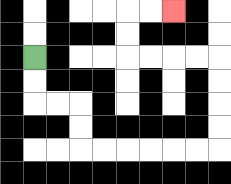{'start': '[1, 2]', 'end': '[7, 0]', 'path_directions': 'D,D,R,R,D,D,R,R,R,R,R,R,U,U,U,U,L,L,L,L,U,U,R,R', 'path_coordinates': '[[1, 2], [1, 3], [1, 4], [2, 4], [3, 4], [3, 5], [3, 6], [4, 6], [5, 6], [6, 6], [7, 6], [8, 6], [9, 6], [9, 5], [9, 4], [9, 3], [9, 2], [8, 2], [7, 2], [6, 2], [5, 2], [5, 1], [5, 0], [6, 0], [7, 0]]'}